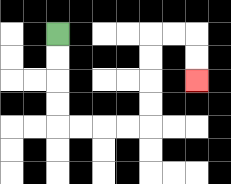{'start': '[2, 1]', 'end': '[8, 3]', 'path_directions': 'D,D,D,D,R,R,R,R,U,U,U,U,R,R,D,D', 'path_coordinates': '[[2, 1], [2, 2], [2, 3], [2, 4], [2, 5], [3, 5], [4, 5], [5, 5], [6, 5], [6, 4], [6, 3], [6, 2], [6, 1], [7, 1], [8, 1], [8, 2], [8, 3]]'}